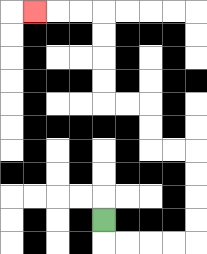{'start': '[4, 9]', 'end': '[1, 0]', 'path_directions': 'D,R,R,R,R,U,U,U,U,L,L,U,U,L,L,U,U,U,U,L,L,L', 'path_coordinates': '[[4, 9], [4, 10], [5, 10], [6, 10], [7, 10], [8, 10], [8, 9], [8, 8], [8, 7], [8, 6], [7, 6], [6, 6], [6, 5], [6, 4], [5, 4], [4, 4], [4, 3], [4, 2], [4, 1], [4, 0], [3, 0], [2, 0], [1, 0]]'}